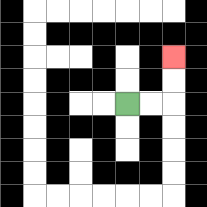{'start': '[5, 4]', 'end': '[7, 2]', 'path_directions': 'R,R,U,U', 'path_coordinates': '[[5, 4], [6, 4], [7, 4], [7, 3], [7, 2]]'}